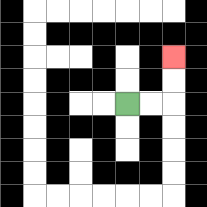{'start': '[5, 4]', 'end': '[7, 2]', 'path_directions': 'R,R,U,U', 'path_coordinates': '[[5, 4], [6, 4], [7, 4], [7, 3], [7, 2]]'}